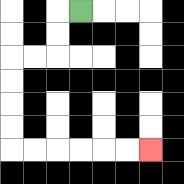{'start': '[3, 0]', 'end': '[6, 6]', 'path_directions': 'L,D,D,L,L,D,D,D,D,R,R,R,R,R,R', 'path_coordinates': '[[3, 0], [2, 0], [2, 1], [2, 2], [1, 2], [0, 2], [0, 3], [0, 4], [0, 5], [0, 6], [1, 6], [2, 6], [3, 6], [4, 6], [5, 6], [6, 6]]'}